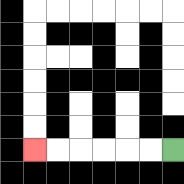{'start': '[7, 6]', 'end': '[1, 6]', 'path_directions': 'L,L,L,L,L,L', 'path_coordinates': '[[7, 6], [6, 6], [5, 6], [4, 6], [3, 6], [2, 6], [1, 6]]'}